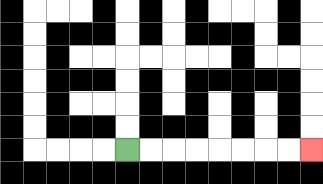{'start': '[5, 6]', 'end': '[13, 6]', 'path_directions': 'R,R,R,R,R,R,R,R', 'path_coordinates': '[[5, 6], [6, 6], [7, 6], [8, 6], [9, 6], [10, 6], [11, 6], [12, 6], [13, 6]]'}